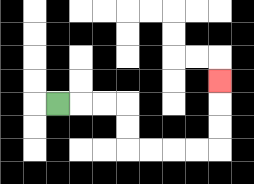{'start': '[2, 4]', 'end': '[9, 3]', 'path_directions': 'R,R,R,D,D,R,R,R,R,U,U,U', 'path_coordinates': '[[2, 4], [3, 4], [4, 4], [5, 4], [5, 5], [5, 6], [6, 6], [7, 6], [8, 6], [9, 6], [9, 5], [9, 4], [9, 3]]'}